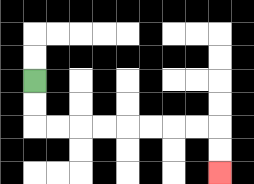{'start': '[1, 3]', 'end': '[9, 7]', 'path_directions': 'D,D,R,R,R,R,R,R,R,R,D,D', 'path_coordinates': '[[1, 3], [1, 4], [1, 5], [2, 5], [3, 5], [4, 5], [5, 5], [6, 5], [7, 5], [8, 5], [9, 5], [9, 6], [9, 7]]'}